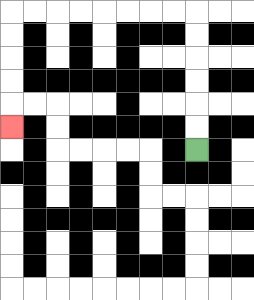{'start': '[8, 6]', 'end': '[0, 5]', 'path_directions': 'U,U,U,U,U,U,L,L,L,L,L,L,L,L,D,D,D,D,D', 'path_coordinates': '[[8, 6], [8, 5], [8, 4], [8, 3], [8, 2], [8, 1], [8, 0], [7, 0], [6, 0], [5, 0], [4, 0], [3, 0], [2, 0], [1, 0], [0, 0], [0, 1], [0, 2], [0, 3], [0, 4], [0, 5]]'}